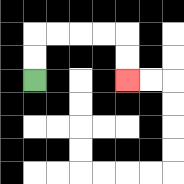{'start': '[1, 3]', 'end': '[5, 3]', 'path_directions': 'U,U,R,R,R,R,D,D', 'path_coordinates': '[[1, 3], [1, 2], [1, 1], [2, 1], [3, 1], [4, 1], [5, 1], [5, 2], [5, 3]]'}